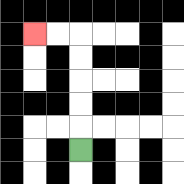{'start': '[3, 6]', 'end': '[1, 1]', 'path_directions': 'U,U,U,U,U,L,L', 'path_coordinates': '[[3, 6], [3, 5], [3, 4], [3, 3], [3, 2], [3, 1], [2, 1], [1, 1]]'}